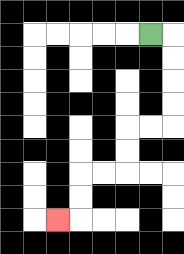{'start': '[6, 1]', 'end': '[2, 9]', 'path_directions': 'R,D,D,D,D,L,L,D,D,L,L,D,D,L', 'path_coordinates': '[[6, 1], [7, 1], [7, 2], [7, 3], [7, 4], [7, 5], [6, 5], [5, 5], [5, 6], [5, 7], [4, 7], [3, 7], [3, 8], [3, 9], [2, 9]]'}